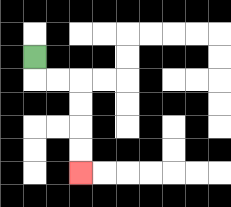{'start': '[1, 2]', 'end': '[3, 7]', 'path_directions': 'D,R,R,D,D,D,D', 'path_coordinates': '[[1, 2], [1, 3], [2, 3], [3, 3], [3, 4], [3, 5], [3, 6], [3, 7]]'}